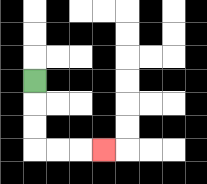{'start': '[1, 3]', 'end': '[4, 6]', 'path_directions': 'D,D,D,R,R,R', 'path_coordinates': '[[1, 3], [1, 4], [1, 5], [1, 6], [2, 6], [3, 6], [4, 6]]'}